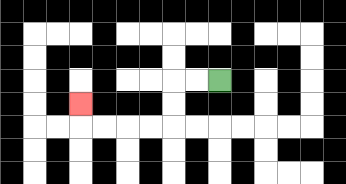{'start': '[9, 3]', 'end': '[3, 4]', 'path_directions': 'L,L,D,D,L,L,L,L,U', 'path_coordinates': '[[9, 3], [8, 3], [7, 3], [7, 4], [7, 5], [6, 5], [5, 5], [4, 5], [3, 5], [3, 4]]'}